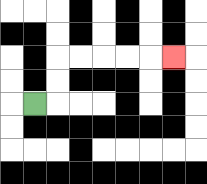{'start': '[1, 4]', 'end': '[7, 2]', 'path_directions': 'R,U,U,R,R,R,R,R', 'path_coordinates': '[[1, 4], [2, 4], [2, 3], [2, 2], [3, 2], [4, 2], [5, 2], [6, 2], [7, 2]]'}